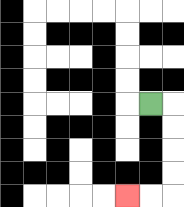{'start': '[6, 4]', 'end': '[5, 8]', 'path_directions': 'R,D,D,D,D,L,L', 'path_coordinates': '[[6, 4], [7, 4], [7, 5], [7, 6], [7, 7], [7, 8], [6, 8], [5, 8]]'}